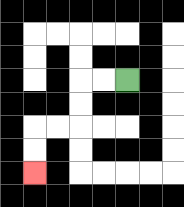{'start': '[5, 3]', 'end': '[1, 7]', 'path_directions': 'L,L,D,D,L,L,D,D', 'path_coordinates': '[[5, 3], [4, 3], [3, 3], [3, 4], [3, 5], [2, 5], [1, 5], [1, 6], [1, 7]]'}